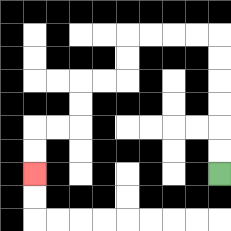{'start': '[9, 7]', 'end': '[1, 7]', 'path_directions': 'U,U,U,U,U,U,L,L,L,L,D,D,L,L,D,D,L,L,D,D', 'path_coordinates': '[[9, 7], [9, 6], [9, 5], [9, 4], [9, 3], [9, 2], [9, 1], [8, 1], [7, 1], [6, 1], [5, 1], [5, 2], [5, 3], [4, 3], [3, 3], [3, 4], [3, 5], [2, 5], [1, 5], [1, 6], [1, 7]]'}